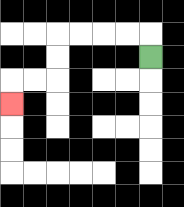{'start': '[6, 2]', 'end': '[0, 4]', 'path_directions': 'U,L,L,L,L,D,D,L,L,D', 'path_coordinates': '[[6, 2], [6, 1], [5, 1], [4, 1], [3, 1], [2, 1], [2, 2], [2, 3], [1, 3], [0, 3], [0, 4]]'}